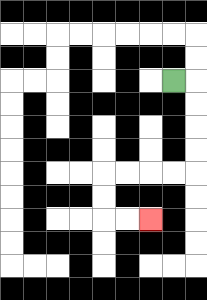{'start': '[7, 3]', 'end': '[6, 9]', 'path_directions': 'R,D,D,D,D,L,L,L,L,D,D,R,R', 'path_coordinates': '[[7, 3], [8, 3], [8, 4], [8, 5], [8, 6], [8, 7], [7, 7], [6, 7], [5, 7], [4, 7], [4, 8], [4, 9], [5, 9], [6, 9]]'}